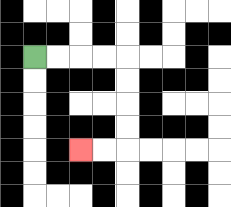{'start': '[1, 2]', 'end': '[3, 6]', 'path_directions': 'R,R,R,R,D,D,D,D,L,L', 'path_coordinates': '[[1, 2], [2, 2], [3, 2], [4, 2], [5, 2], [5, 3], [5, 4], [5, 5], [5, 6], [4, 6], [3, 6]]'}